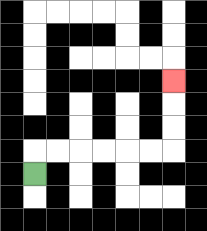{'start': '[1, 7]', 'end': '[7, 3]', 'path_directions': 'U,R,R,R,R,R,R,U,U,U', 'path_coordinates': '[[1, 7], [1, 6], [2, 6], [3, 6], [4, 6], [5, 6], [6, 6], [7, 6], [7, 5], [7, 4], [7, 3]]'}